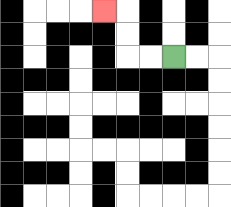{'start': '[7, 2]', 'end': '[4, 0]', 'path_directions': 'L,L,U,U,L', 'path_coordinates': '[[7, 2], [6, 2], [5, 2], [5, 1], [5, 0], [4, 0]]'}